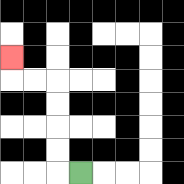{'start': '[3, 7]', 'end': '[0, 2]', 'path_directions': 'L,U,U,U,U,L,L,U', 'path_coordinates': '[[3, 7], [2, 7], [2, 6], [2, 5], [2, 4], [2, 3], [1, 3], [0, 3], [0, 2]]'}